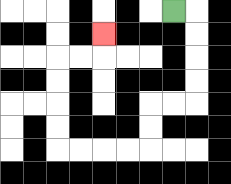{'start': '[7, 0]', 'end': '[4, 1]', 'path_directions': 'R,D,D,D,D,L,L,D,D,L,L,L,L,U,U,U,U,R,R,U', 'path_coordinates': '[[7, 0], [8, 0], [8, 1], [8, 2], [8, 3], [8, 4], [7, 4], [6, 4], [6, 5], [6, 6], [5, 6], [4, 6], [3, 6], [2, 6], [2, 5], [2, 4], [2, 3], [2, 2], [3, 2], [4, 2], [4, 1]]'}